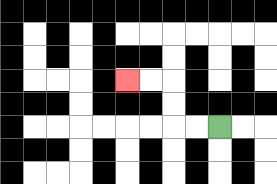{'start': '[9, 5]', 'end': '[5, 3]', 'path_directions': 'L,L,U,U,L,L', 'path_coordinates': '[[9, 5], [8, 5], [7, 5], [7, 4], [7, 3], [6, 3], [5, 3]]'}